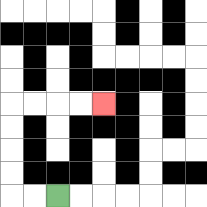{'start': '[2, 8]', 'end': '[4, 4]', 'path_directions': 'L,L,U,U,U,U,R,R,R,R', 'path_coordinates': '[[2, 8], [1, 8], [0, 8], [0, 7], [0, 6], [0, 5], [0, 4], [1, 4], [2, 4], [3, 4], [4, 4]]'}